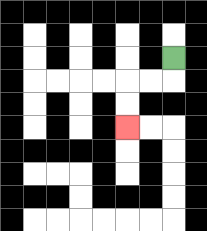{'start': '[7, 2]', 'end': '[5, 5]', 'path_directions': 'D,L,L,D,D', 'path_coordinates': '[[7, 2], [7, 3], [6, 3], [5, 3], [5, 4], [5, 5]]'}